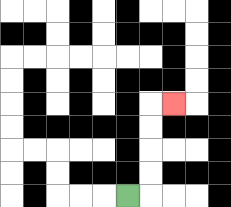{'start': '[5, 8]', 'end': '[7, 4]', 'path_directions': 'R,U,U,U,U,R', 'path_coordinates': '[[5, 8], [6, 8], [6, 7], [6, 6], [6, 5], [6, 4], [7, 4]]'}